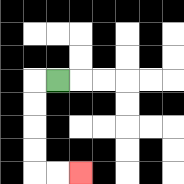{'start': '[2, 3]', 'end': '[3, 7]', 'path_directions': 'L,D,D,D,D,R,R', 'path_coordinates': '[[2, 3], [1, 3], [1, 4], [1, 5], [1, 6], [1, 7], [2, 7], [3, 7]]'}